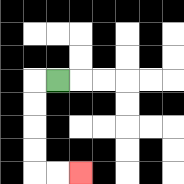{'start': '[2, 3]', 'end': '[3, 7]', 'path_directions': 'L,D,D,D,D,R,R', 'path_coordinates': '[[2, 3], [1, 3], [1, 4], [1, 5], [1, 6], [1, 7], [2, 7], [3, 7]]'}